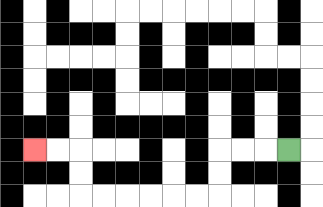{'start': '[12, 6]', 'end': '[1, 6]', 'path_directions': 'L,L,L,D,D,L,L,L,L,L,L,U,U,L,L', 'path_coordinates': '[[12, 6], [11, 6], [10, 6], [9, 6], [9, 7], [9, 8], [8, 8], [7, 8], [6, 8], [5, 8], [4, 8], [3, 8], [3, 7], [3, 6], [2, 6], [1, 6]]'}